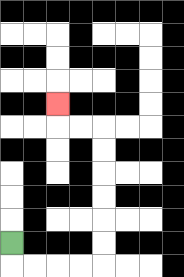{'start': '[0, 10]', 'end': '[2, 4]', 'path_directions': 'D,R,R,R,R,U,U,U,U,U,U,L,L,U', 'path_coordinates': '[[0, 10], [0, 11], [1, 11], [2, 11], [3, 11], [4, 11], [4, 10], [4, 9], [4, 8], [4, 7], [4, 6], [4, 5], [3, 5], [2, 5], [2, 4]]'}